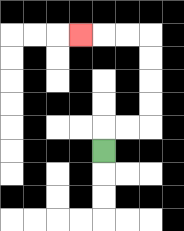{'start': '[4, 6]', 'end': '[3, 1]', 'path_directions': 'U,R,R,U,U,U,U,L,L,L', 'path_coordinates': '[[4, 6], [4, 5], [5, 5], [6, 5], [6, 4], [6, 3], [6, 2], [6, 1], [5, 1], [4, 1], [3, 1]]'}